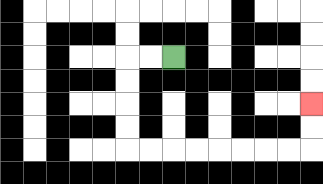{'start': '[7, 2]', 'end': '[13, 4]', 'path_directions': 'L,L,D,D,D,D,R,R,R,R,R,R,R,R,U,U', 'path_coordinates': '[[7, 2], [6, 2], [5, 2], [5, 3], [5, 4], [5, 5], [5, 6], [6, 6], [7, 6], [8, 6], [9, 6], [10, 6], [11, 6], [12, 6], [13, 6], [13, 5], [13, 4]]'}